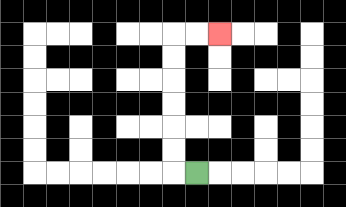{'start': '[8, 7]', 'end': '[9, 1]', 'path_directions': 'L,U,U,U,U,U,U,R,R', 'path_coordinates': '[[8, 7], [7, 7], [7, 6], [7, 5], [7, 4], [7, 3], [7, 2], [7, 1], [8, 1], [9, 1]]'}